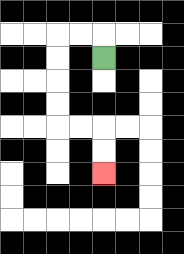{'start': '[4, 2]', 'end': '[4, 7]', 'path_directions': 'U,L,L,D,D,D,D,R,R,D,D', 'path_coordinates': '[[4, 2], [4, 1], [3, 1], [2, 1], [2, 2], [2, 3], [2, 4], [2, 5], [3, 5], [4, 5], [4, 6], [4, 7]]'}